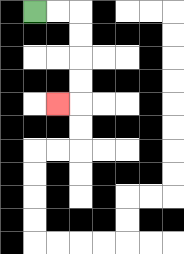{'start': '[1, 0]', 'end': '[2, 4]', 'path_directions': 'R,R,D,D,D,D,L', 'path_coordinates': '[[1, 0], [2, 0], [3, 0], [3, 1], [3, 2], [3, 3], [3, 4], [2, 4]]'}